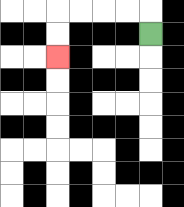{'start': '[6, 1]', 'end': '[2, 2]', 'path_directions': 'U,L,L,L,L,D,D', 'path_coordinates': '[[6, 1], [6, 0], [5, 0], [4, 0], [3, 0], [2, 0], [2, 1], [2, 2]]'}